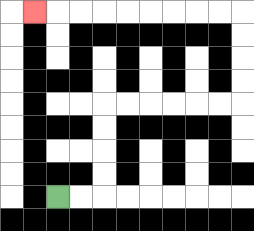{'start': '[2, 8]', 'end': '[1, 0]', 'path_directions': 'R,R,U,U,U,U,R,R,R,R,R,R,U,U,U,U,L,L,L,L,L,L,L,L,L', 'path_coordinates': '[[2, 8], [3, 8], [4, 8], [4, 7], [4, 6], [4, 5], [4, 4], [5, 4], [6, 4], [7, 4], [8, 4], [9, 4], [10, 4], [10, 3], [10, 2], [10, 1], [10, 0], [9, 0], [8, 0], [7, 0], [6, 0], [5, 0], [4, 0], [3, 0], [2, 0], [1, 0]]'}